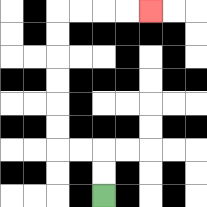{'start': '[4, 8]', 'end': '[6, 0]', 'path_directions': 'U,U,L,L,U,U,U,U,U,U,R,R,R,R', 'path_coordinates': '[[4, 8], [4, 7], [4, 6], [3, 6], [2, 6], [2, 5], [2, 4], [2, 3], [2, 2], [2, 1], [2, 0], [3, 0], [4, 0], [5, 0], [6, 0]]'}